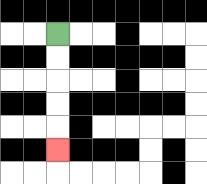{'start': '[2, 1]', 'end': '[2, 6]', 'path_directions': 'D,D,D,D,D', 'path_coordinates': '[[2, 1], [2, 2], [2, 3], [2, 4], [2, 5], [2, 6]]'}